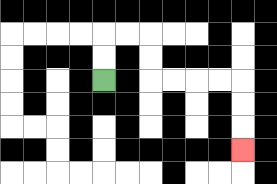{'start': '[4, 3]', 'end': '[10, 6]', 'path_directions': 'U,U,R,R,D,D,R,R,R,R,D,D,D', 'path_coordinates': '[[4, 3], [4, 2], [4, 1], [5, 1], [6, 1], [6, 2], [6, 3], [7, 3], [8, 3], [9, 3], [10, 3], [10, 4], [10, 5], [10, 6]]'}